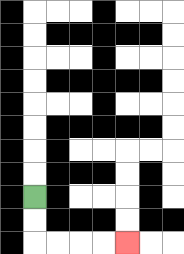{'start': '[1, 8]', 'end': '[5, 10]', 'path_directions': 'D,D,R,R,R,R', 'path_coordinates': '[[1, 8], [1, 9], [1, 10], [2, 10], [3, 10], [4, 10], [5, 10]]'}